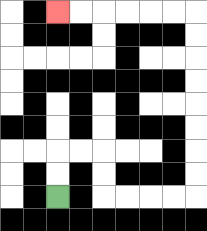{'start': '[2, 8]', 'end': '[2, 0]', 'path_directions': 'U,U,R,R,D,D,R,R,R,R,U,U,U,U,U,U,U,U,L,L,L,L,L,L', 'path_coordinates': '[[2, 8], [2, 7], [2, 6], [3, 6], [4, 6], [4, 7], [4, 8], [5, 8], [6, 8], [7, 8], [8, 8], [8, 7], [8, 6], [8, 5], [8, 4], [8, 3], [8, 2], [8, 1], [8, 0], [7, 0], [6, 0], [5, 0], [4, 0], [3, 0], [2, 0]]'}